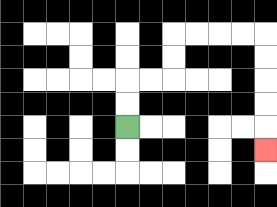{'start': '[5, 5]', 'end': '[11, 6]', 'path_directions': 'U,U,R,R,U,U,R,R,R,R,D,D,D,D,D', 'path_coordinates': '[[5, 5], [5, 4], [5, 3], [6, 3], [7, 3], [7, 2], [7, 1], [8, 1], [9, 1], [10, 1], [11, 1], [11, 2], [11, 3], [11, 4], [11, 5], [11, 6]]'}